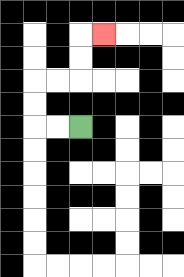{'start': '[3, 5]', 'end': '[4, 1]', 'path_directions': 'L,L,U,U,R,R,U,U,R', 'path_coordinates': '[[3, 5], [2, 5], [1, 5], [1, 4], [1, 3], [2, 3], [3, 3], [3, 2], [3, 1], [4, 1]]'}